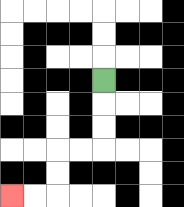{'start': '[4, 3]', 'end': '[0, 8]', 'path_directions': 'D,D,D,L,L,D,D,L,L', 'path_coordinates': '[[4, 3], [4, 4], [4, 5], [4, 6], [3, 6], [2, 6], [2, 7], [2, 8], [1, 8], [0, 8]]'}